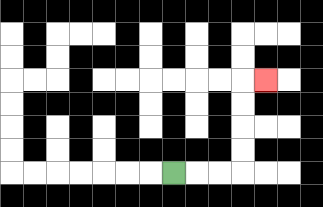{'start': '[7, 7]', 'end': '[11, 3]', 'path_directions': 'R,R,R,U,U,U,U,R', 'path_coordinates': '[[7, 7], [8, 7], [9, 7], [10, 7], [10, 6], [10, 5], [10, 4], [10, 3], [11, 3]]'}